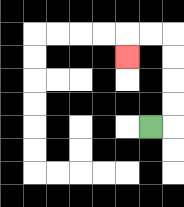{'start': '[6, 5]', 'end': '[5, 2]', 'path_directions': 'R,U,U,U,U,L,L,D', 'path_coordinates': '[[6, 5], [7, 5], [7, 4], [7, 3], [7, 2], [7, 1], [6, 1], [5, 1], [5, 2]]'}